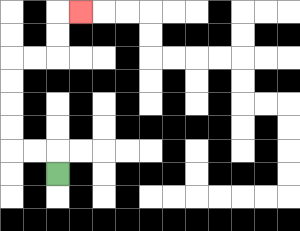{'start': '[2, 7]', 'end': '[3, 0]', 'path_directions': 'U,L,L,U,U,U,U,R,R,U,U,R', 'path_coordinates': '[[2, 7], [2, 6], [1, 6], [0, 6], [0, 5], [0, 4], [0, 3], [0, 2], [1, 2], [2, 2], [2, 1], [2, 0], [3, 0]]'}